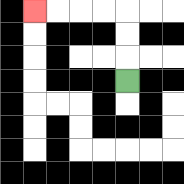{'start': '[5, 3]', 'end': '[1, 0]', 'path_directions': 'U,U,U,L,L,L,L', 'path_coordinates': '[[5, 3], [5, 2], [5, 1], [5, 0], [4, 0], [3, 0], [2, 0], [1, 0]]'}